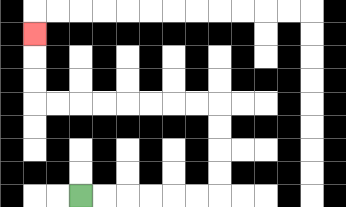{'start': '[3, 8]', 'end': '[1, 1]', 'path_directions': 'R,R,R,R,R,R,U,U,U,U,L,L,L,L,L,L,L,L,U,U,U', 'path_coordinates': '[[3, 8], [4, 8], [5, 8], [6, 8], [7, 8], [8, 8], [9, 8], [9, 7], [9, 6], [9, 5], [9, 4], [8, 4], [7, 4], [6, 4], [5, 4], [4, 4], [3, 4], [2, 4], [1, 4], [1, 3], [1, 2], [1, 1]]'}